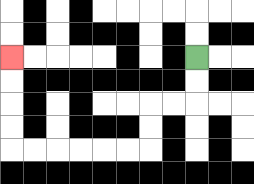{'start': '[8, 2]', 'end': '[0, 2]', 'path_directions': 'D,D,L,L,D,D,L,L,L,L,L,L,U,U,U,U', 'path_coordinates': '[[8, 2], [8, 3], [8, 4], [7, 4], [6, 4], [6, 5], [6, 6], [5, 6], [4, 6], [3, 6], [2, 6], [1, 6], [0, 6], [0, 5], [0, 4], [0, 3], [0, 2]]'}